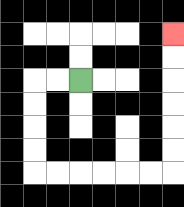{'start': '[3, 3]', 'end': '[7, 1]', 'path_directions': 'L,L,D,D,D,D,R,R,R,R,R,R,U,U,U,U,U,U', 'path_coordinates': '[[3, 3], [2, 3], [1, 3], [1, 4], [1, 5], [1, 6], [1, 7], [2, 7], [3, 7], [4, 7], [5, 7], [6, 7], [7, 7], [7, 6], [7, 5], [7, 4], [7, 3], [7, 2], [7, 1]]'}